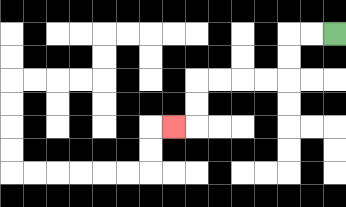{'start': '[14, 1]', 'end': '[7, 5]', 'path_directions': 'L,L,D,D,L,L,L,L,D,D,L', 'path_coordinates': '[[14, 1], [13, 1], [12, 1], [12, 2], [12, 3], [11, 3], [10, 3], [9, 3], [8, 3], [8, 4], [8, 5], [7, 5]]'}